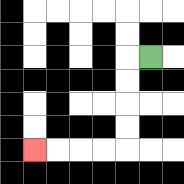{'start': '[6, 2]', 'end': '[1, 6]', 'path_directions': 'L,D,D,D,D,L,L,L,L', 'path_coordinates': '[[6, 2], [5, 2], [5, 3], [5, 4], [5, 5], [5, 6], [4, 6], [3, 6], [2, 6], [1, 6]]'}